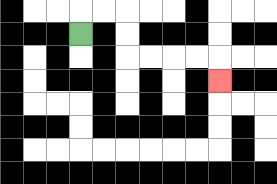{'start': '[3, 1]', 'end': '[9, 3]', 'path_directions': 'U,R,R,D,D,R,R,R,R,D', 'path_coordinates': '[[3, 1], [3, 0], [4, 0], [5, 0], [5, 1], [5, 2], [6, 2], [7, 2], [8, 2], [9, 2], [9, 3]]'}